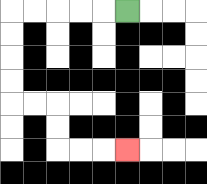{'start': '[5, 0]', 'end': '[5, 6]', 'path_directions': 'L,L,L,L,L,D,D,D,D,R,R,D,D,R,R,R', 'path_coordinates': '[[5, 0], [4, 0], [3, 0], [2, 0], [1, 0], [0, 0], [0, 1], [0, 2], [0, 3], [0, 4], [1, 4], [2, 4], [2, 5], [2, 6], [3, 6], [4, 6], [5, 6]]'}